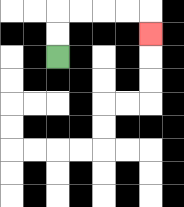{'start': '[2, 2]', 'end': '[6, 1]', 'path_directions': 'U,U,R,R,R,R,D', 'path_coordinates': '[[2, 2], [2, 1], [2, 0], [3, 0], [4, 0], [5, 0], [6, 0], [6, 1]]'}